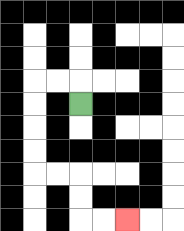{'start': '[3, 4]', 'end': '[5, 9]', 'path_directions': 'U,L,L,D,D,D,D,R,R,D,D,R,R', 'path_coordinates': '[[3, 4], [3, 3], [2, 3], [1, 3], [1, 4], [1, 5], [1, 6], [1, 7], [2, 7], [3, 7], [3, 8], [3, 9], [4, 9], [5, 9]]'}